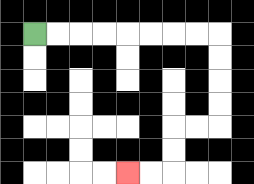{'start': '[1, 1]', 'end': '[5, 7]', 'path_directions': 'R,R,R,R,R,R,R,R,D,D,D,D,L,L,D,D,L,L', 'path_coordinates': '[[1, 1], [2, 1], [3, 1], [4, 1], [5, 1], [6, 1], [7, 1], [8, 1], [9, 1], [9, 2], [9, 3], [9, 4], [9, 5], [8, 5], [7, 5], [7, 6], [7, 7], [6, 7], [5, 7]]'}